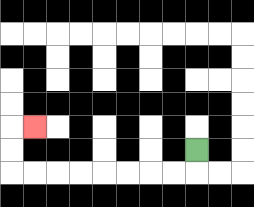{'start': '[8, 6]', 'end': '[1, 5]', 'path_directions': 'D,L,L,L,L,L,L,L,L,U,U,R', 'path_coordinates': '[[8, 6], [8, 7], [7, 7], [6, 7], [5, 7], [4, 7], [3, 7], [2, 7], [1, 7], [0, 7], [0, 6], [0, 5], [1, 5]]'}